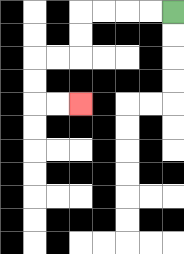{'start': '[7, 0]', 'end': '[3, 4]', 'path_directions': 'L,L,L,L,D,D,L,L,D,D,R,R', 'path_coordinates': '[[7, 0], [6, 0], [5, 0], [4, 0], [3, 0], [3, 1], [3, 2], [2, 2], [1, 2], [1, 3], [1, 4], [2, 4], [3, 4]]'}